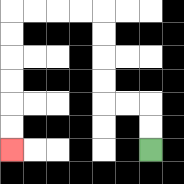{'start': '[6, 6]', 'end': '[0, 6]', 'path_directions': 'U,U,L,L,U,U,U,U,L,L,L,L,D,D,D,D,D,D', 'path_coordinates': '[[6, 6], [6, 5], [6, 4], [5, 4], [4, 4], [4, 3], [4, 2], [4, 1], [4, 0], [3, 0], [2, 0], [1, 0], [0, 0], [0, 1], [0, 2], [0, 3], [0, 4], [0, 5], [0, 6]]'}